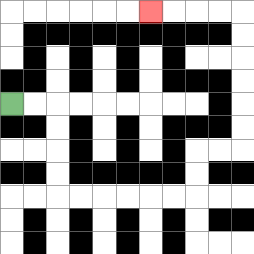{'start': '[0, 4]', 'end': '[6, 0]', 'path_directions': 'R,R,D,D,D,D,R,R,R,R,R,R,U,U,R,R,U,U,U,U,U,U,L,L,L,L', 'path_coordinates': '[[0, 4], [1, 4], [2, 4], [2, 5], [2, 6], [2, 7], [2, 8], [3, 8], [4, 8], [5, 8], [6, 8], [7, 8], [8, 8], [8, 7], [8, 6], [9, 6], [10, 6], [10, 5], [10, 4], [10, 3], [10, 2], [10, 1], [10, 0], [9, 0], [8, 0], [7, 0], [6, 0]]'}